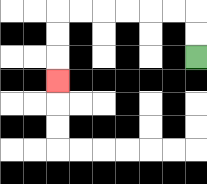{'start': '[8, 2]', 'end': '[2, 3]', 'path_directions': 'U,U,L,L,L,L,L,L,D,D,D', 'path_coordinates': '[[8, 2], [8, 1], [8, 0], [7, 0], [6, 0], [5, 0], [4, 0], [3, 0], [2, 0], [2, 1], [2, 2], [2, 3]]'}